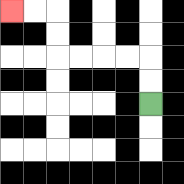{'start': '[6, 4]', 'end': '[0, 0]', 'path_directions': 'U,U,L,L,L,L,U,U,L,L', 'path_coordinates': '[[6, 4], [6, 3], [6, 2], [5, 2], [4, 2], [3, 2], [2, 2], [2, 1], [2, 0], [1, 0], [0, 0]]'}